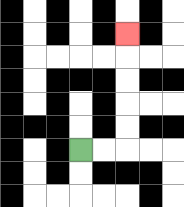{'start': '[3, 6]', 'end': '[5, 1]', 'path_directions': 'R,R,U,U,U,U,U', 'path_coordinates': '[[3, 6], [4, 6], [5, 6], [5, 5], [5, 4], [5, 3], [5, 2], [5, 1]]'}